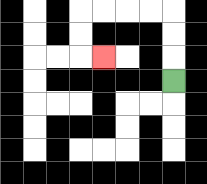{'start': '[7, 3]', 'end': '[4, 2]', 'path_directions': 'U,U,U,L,L,L,L,D,D,R', 'path_coordinates': '[[7, 3], [7, 2], [7, 1], [7, 0], [6, 0], [5, 0], [4, 0], [3, 0], [3, 1], [3, 2], [4, 2]]'}